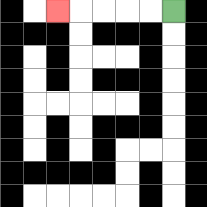{'start': '[7, 0]', 'end': '[2, 0]', 'path_directions': 'L,L,L,L,L', 'path_coordinates': '[[7, 0], [6, 0], [5, 0], [4, 0], [3, 0], [2, 0]]'}